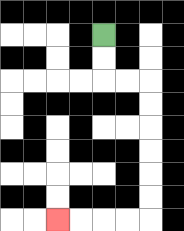{'start': '[4, 1]', 'end': '[2, 9]', 'path_directions': 'D,D,R,R,D,D,D,D,D,D,L,L,L,L', 'path_coordinates': '[[4, 1], [4, 2], [4, 3], [5, 3], [6, 3], [6, 4], [6, 5], [6, 6], [6, 7], [6, 8], [6, 9], [5, 9], [4, 9], [3, 9], [2, 9]]'}